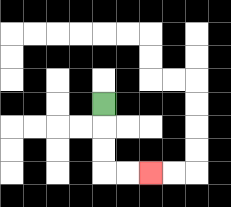{'start': '[4, 4]', 'end': '[6, 7]', 'path_directions': 'D,D,D,R,R', 'path_coordinates': '[[4, 4], [4, 5], [4, 6], [4, 7], [5, 7], [6, 7]]'}